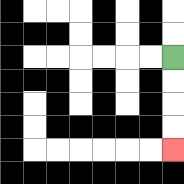{'start': '[7, 2]', 'end': '[7, 6]', 'path_directions': 'D,D,D,D', 'path_coordinates': '[[7, 2], [7, 3], [7, 4], [7, 5], [7, 6]]'}